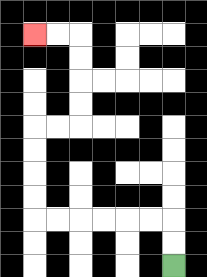{'start': '[7, 11]', 'end': '[1, 1]', 'path_directions': 'U,U,L,L,L,L,L,L,U,U,U,U,R,R,U,U,U,U,L,L', 'path_coordinates': '[[7, 11], [7, 10], [7, 9], [6, 9], [5, 9], [4, 9], [3, 9], [2, 9], [1, 9], [1, 8], [1, 7], [1, 6], [1, 5], [2, 5], [3, 5], [3, 4], [3, 3], [3, 2], [3, 1], [2, 1], [1, 1]]'}